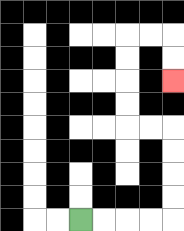{'start': '[3, 9]', 'end': '[7, 3]', 'path_directions': 'R,R,R,R,U,U,U,U,L,L,U,U,U,U,R,R,D,D', 'path_coordinates': '[[3, 9], [4, 9], [5, 9], [6, 9], [7, 9], [7, 8], [7, 7], [7, 6], [7, 5], [6, 5], [5, 5], [5, 4], [5, 3], [5, 2], [5, 1], [6, 1], [7, 1], [7, 2], [7, 3]]'}